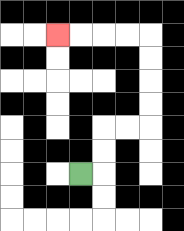{'start': '[3, 7]', 'end': '[2, 1]', 'path_directions': 'R,U,U,R,R,U,U,U,U,L,L,L,L', 'path_coordinates': '[[3, 7], [4, 7], [4, 6], [4, 5], [5, 5], [6, 5], [6, 4], [6, 3], [6, 2], [6, 1], [5, 1], [4, 1], [3, 1], [2, 1]]'}